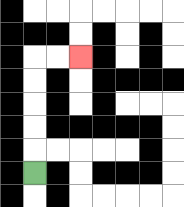{'start': '[1, 7]', 'end': '[3, 2]', 'path_directions': 'U,U,U,U,U,R,R', 'path_coordinates': '[[1, 7], [1, 6], [1, 5], [1, 4], [1, 3], [1, 2], [2, 2], [3, 2]]'}